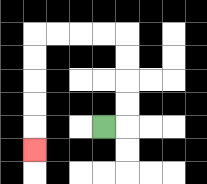{'start': '[4, 5]', 'end': '[1, 6]', 'path_directions': 'R,U,U,U,U,L,L,L,L,D,D,D,D,D', 'path_coordinates': '[[4, 5], [5, 5], [5, 4], [5, 3], [5, 2], [5, 1], [4, 1], [3, 1], [2, 1], [1, 1], [1, 2], [1, 3], [1, 4], [1, 5], [1, 6]]'}